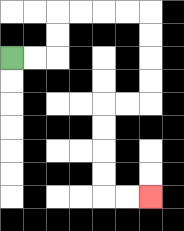{'start': '[0, 2]', 'end': '[6, 8]', 'path_directions': 'R,R,U,U,R,R,R,R,D,D,D,D,L,L,D,D,D,D,R,R', 'path_coordinates': '[[0, 2], [1, 2], [2, 2], [2, 1], [2, 0], [3, 0], [4, 0], [5, 0], [6, 0], [6, 1], [6, 2], [6, 3], [6, 4], [5, 4], [4, 4], [4, 5], [4, 6], [4, 7], [4, 8], [5, 8], [6, 8]]'}